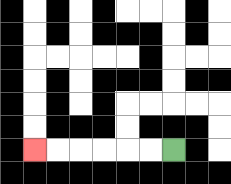{'start': '[7, 6]', 'end': '[1, 6]', 'path_directions': 'L,L,L,L,L,L', 'path_coordinates': '[[7, 6], [6, 6], [5, 6], [4, 6], [3, 6], [2, 6], [1, 6]]'}